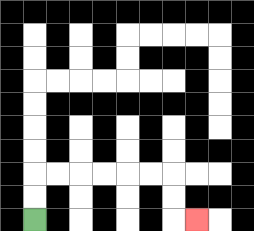{'start': '[1, 9]', 'end': '[8, 9]', 'path_directions': 'U,U,R,R,R,R,R,R,D,D,R', 'path_coordinates': '[[1, 9], [1, 8], [1, 7], [2, 7], [3, 7], [4, 7], [5, 7], [6, 7], [7, 7], [7, 8], [7, 9], [8, 9]]'}